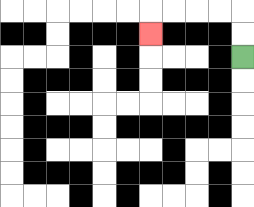{'start': '[10, 2]', 'end': '[6, 1]', 'path_directions': 'U,U,L,L,L,L,D', 'path_coordinates': '[[10, 2], [10, 1], [10, 0], [9, 0], [8, 0], [7, 0], [6, 0], [6, 1]]'}